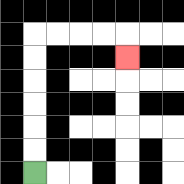{'start': '[1, 7]', 'end': '[5, 2]', 'path_directions': 'U,U,U,U,U,U,R,R,R,R,D', 'path_coordinates': '[[1, 7], [1, 6], [1, 5], [1, 4], [1, 3], [1, 2], [1, 1], [2, 1], [3, 1], [4, 1], [5, 1], [5, 2]]'}